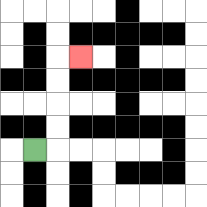{'start': '[1, 6]', 'end': '[3, 2]', 'path_directions': 'R,U,U,U,U,R', 'path_coordinates': '[[1, 6], [2, 6], [2, 5], [2, 4], [2, 3], [2, 2], [3, 2]]'}